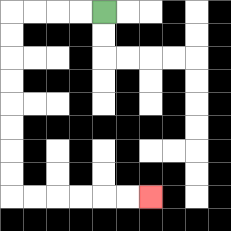{'start': '[4, 0]', 'end': '[6, 8]', 'path_directions': 'L,L,L,L,D,D,D,D,D,D,D,D,R,R,R,R,R,R', 'path_coordinates': '[[4, 0], [3, 0], [2, 0], [1, 0], [0, 0], [0, 1], [0, 2], [0, 3], [0, 4], [0, 5], [0, 6], [0, 7], [0, 8], [1, 8], [2, 8], [3, 8], [4, 8], [5, 8], [6, 8]]'}